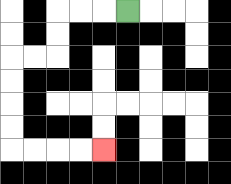{'start': '[5, 0]', 'end': '[4, 6]', 'path_directions': 'L,L,L,D,D,L,L,D,D,D,D,R,R,R,R', 'path_coordinates': '[[5, 0], [4, 0], [3, 0], [2, 0], [2, 1], [2, 2], [1, 2], [0, 2], [0, 3], [0, 4], [0, 5], [0, 6], [1, 6], [2, 6], [3, 6], [4, 6]]'}